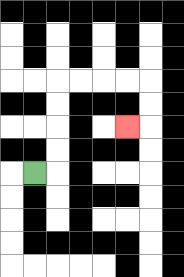{'start': '[1, 7]', 'end': '[5, 5]', 'path_directions': 'R,U,U,U,U,R,R,R,R,D,D,L', 'path_coordinates': '[[1, 7], [2, 7], [2, 6], [2, 5], [2, 4], [2, 3], [3, 3], [4, 3], [5, 3], [6, 3], [6, 4], [6, 5], [5, 5]]'}